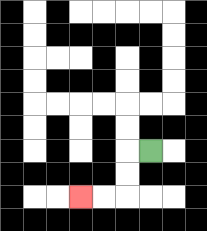{'start': '[6, 6]', 'end': '[3, 8]', 'path_directions': 'L,D,D,L,L', 'path_coordinates': '[[6, 6], [5, 6], [5, 7], [5, 8], [4, 8], [3, 8]]'}